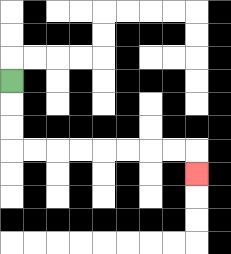{'start': '[0, 3]', 'end': '[8, 7]', 'path_directions': 'D,D,D,R,R,R,R,R,R,R,R,D', 'path_coordinates': '[[0, 3], [0, 4], [0, 5], [0, 6], [1, 6], [2, 6], [3, 6], [4, 6], [5, 6], [6, 6], [7, 6], [8, 6], [8, 7]]'}